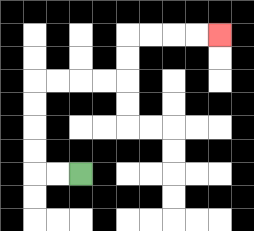{'start': '[3, 7]', 'end': '[9, 1]', 'path_directions': 'L,L,U,U,U,U,R,R,R,R,U,U,R,R,R,R', 'path_coordinates': '[[3, 7], [2, 7], [1, 7], [1, 6], [1, 5], [1, 4], [1, 3], [2, 3], [3, 3], [4, 3], [5, 3], [5, 2], [5, 1], [6, 1], [7, 1], [8, 1], [9, 1]]'}